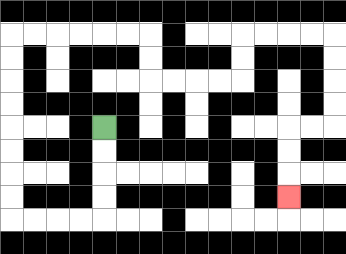{'start': '[4, 5]', 'end': '[12, 8]', 'path_directions': 'D,D,D,D,L,L,L,L,U,U,U,U,U,U,U,U,R,R,R,R,R,R,D,D,R,R,R,R,U,U,R,R,R,R,D,D,D,D,L,L,D,D,D', 'path_coordinates': '[[4, 5], [4, 6], [4, 7], [4, 8], [4, 9], [3, 9], [2, 9], [1, 9], [0, 9], [0, 8], [0, 7], [0, 6], [0, 5], [0, 4], [0, 3], [0, 2], [0, 1], [1, 1], [2, 1], [3, 1], [4, 1], [5, 1], [6, 1], [6, 2], [6, 3], [7, 3], [8, 3], [9, 3], [10, 3], [10, 2], [10, 1], [11, 1], [12, 1], [13, 1], [14, 1], [14, 2], [14, 3], [14, 4], [14, 5], [13, 5], [12, 5], [12, 6], [12, 7], [12, 8]]'}